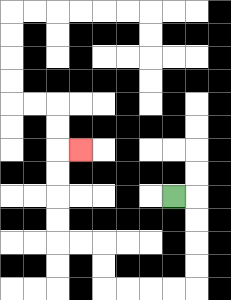{'start': '[7, 8]', 'end': '[3, 6]', 'path_directions': 'R,D,D,D,D,L,L,L,L,U,U,L,L,U,U,U,U,R', 'path_coordinates': '[[7, 8], [8, 8], [8, 9], [8, 10], [8, 11], [8, 12], [7, 12], [6, 12], [5, 12], [4, 12], [4, 11], [4, 10], [3, 10], [2, 10], [2, 9], [2, 8], [2, 7], [2, 6], [3, 6]]'}